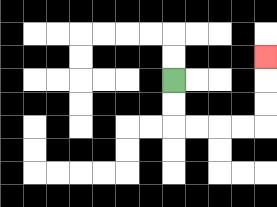{'start': '[7, 3]', 'end': '[11, 2]', 'path_directions': 'D,D,R,R,R,R,U,U,U', 'path_coordinates': '[[7, 3], [7, 4], [7, 5], [8, 5], [9, 5], [10, 5], [11, 5], [11, 4], [11, 3], [11, 2]]'}